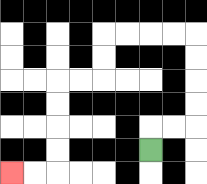{'start': '[6, 6]', 'end': '[0, 7]', 'path_directions': 'U,R,R,U,U,U,U,L,L,L,L,D,D,L,L,D,D,D,D,L,L', 'path_coordinates': '[[6, 6], [6, 5], [7, 5], [8, 5], [8, 4], [8, 3], [8, 2], [8, 1], [7, 1], [6, 1], [5, 1], [4, 1], [4, 2], [4, 3], [3, 3], [2, 3], [2, 4], [2, 5], [2, 6], [2, 7], [1, 7], [0, 7]]'}